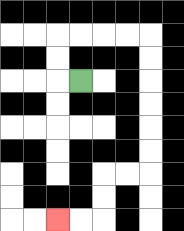{'start': '[3, 3]', 'end': '[2, 9]', 'path_directions': 'L,U,U,R,R,R,R,D,D,D,D,D,D,L,L,D,D,L,L', 'path_coordinates': '[[3, 3], [2, 3], [2, 2], [2, 1], [3, 1], [4, 1], [5, 1], [6, 1], [6, 2], [6, 3], [6, 4], [6, 5], [6, 6], [6, 7], [5, 7], [4, 7], [4, 8], [4, 9], [3, 9], [2, 9]]'}